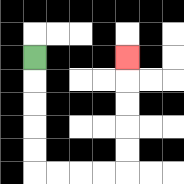{'start': '[1, 2]', 'end': '[5, 2]', 'path_directions': 'D,D,D,D,D,R,R,R,R,U,U,U,U,U', 'path_coordinates': '[[1, 2], [1, 3], [1, 4], [1, 5], [1, 6], [1, 7], [2, 7], [3, 7], [4, 7], [5, 7], [5, 6], [5, 5], [5, 4], [5, 3], [5, 2]]'}